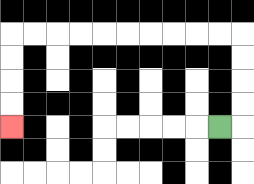{'start': '[9, 5]', 'end': '[0, 5]', 'path_directions': 'R,U,U,U,U,L,L,L,L,L,L,L,L,L,L,D,D,D,D', 'path_coordinates': '[[9, 5], [10, 5], [10, 4], [10, 3], [10, 2], [10, 1], [9, 1], [8, 1], [7, 1], [6, 1], [5, 1], [4, 1], [3, 1], [2, 1], [1, 1], [0, 1], [0, 2], [0, 3], [0, 4], [0, 5]]'}